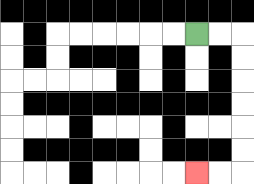{'start': '[8, 1]', 'end': '[8, 7]', 'path_directions': 'R,R,D,D,D,D,D,D,L,L', 'path_coordinates': '[[8, 1], [9, 1], [10, 1], [10, 2], [10, 3], [10, 4], [10, 5], [10, 6], [10, 7], [9, 7], [8, 7]]'}